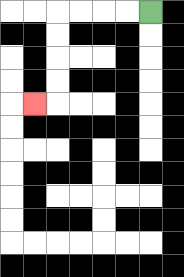{'start': '[6, 0]', 'end': '[1, 4]', 'path_directions': 'L,L,L,L,D,D,D,D,L', 'path_coordinates': '[[6, 0], [5, 0], [4, 0], [3, 0], [2, 0], [2, 1], [2, 2], [2, 3], [2, 4], [1, 4]]'}